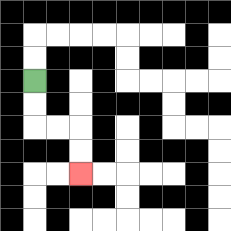{'start': '[1, 3]', 'end': '[3, 7]', 'path_directions': 'D,D,R,R,D,D', 'path_coordinates': '[[1, 3], [1, 4], [1, 5], [2, 5], [3, 5], [3, 6], [3, 7]]'}